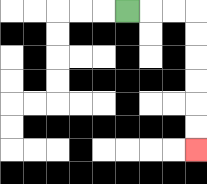{'start': '[5, 0]', 'end': '[8, 6]', 'path_directions': 'R,R,R,D,D,D,D,D,D', 'path_coordinates': '[[5, 0], [6, 0], [7, 0], [8, 0], [8, 1], [8, 2], [8, 3], [8, 4], [8, 5], [8, 6]]'}